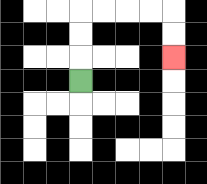{'start': '[3, 3]', 'end': '[7, 2]', 'path_directions': 'U,U,U,R,R,R,R,D,D', 'path_coordinates': '[[3, 3], [3, 2], [3, 1], [3, 0], [4, 0], [5, 0], [6, 0], [7, 0], [7, 1], [7, 2]]'}